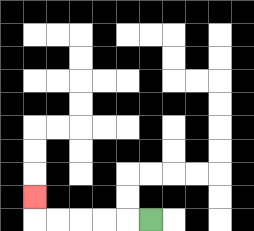{'start': '[6, 9]', 'end': '[1, 8]', 'path_directions': 'L,L,L,L,L,U', 'path_coordinates': '[[6, 9], [5, 9], [4, 9], [3, 9], [2, 9], [1, 9], [1, 8]]'}